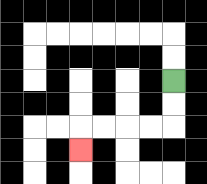{'start': '[7, 3]', 'end': '[3, 6]', 'path_directions': 'D,D,L,L,L,L,D', 'path_coordinates': '[[7, 3], [7, 4], [7, 5], [6, 5], [5, 5], [4, 5], [3, 5], [3, 6]]'}